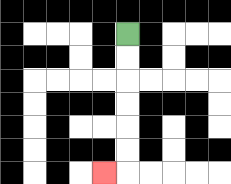{'start': '[5, 1]', 'end': '[4, 7]', 'path_directions': 'D,D,D,D,D,D,L', 'path_coordinates': '[[5, 1], [5, 2], [5, 3], [5, 4], [5, 5], [5, 6], [5, 7], [4, 7]]'}